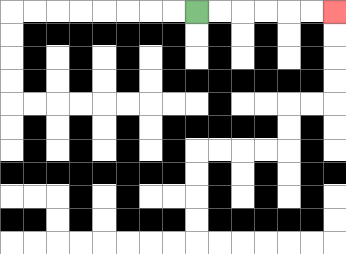{'start': '[8, 0]', 'end': '[14, 0]', 'path_directions': 'R,R,R,R,R,R', 'path_coordinates': '[[8, 0], [9, 0], [10, 0], [11, 0], [12, 0], [13, 0], [14, 0]]'}